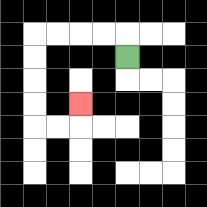{'start': '[5, 2]', 'end': '[3, 4]', 'path_directions': 'U,L,L,L,L,D,D,D,D,R,R,U', 'path_coordinates': '[[5, 2], [5, 1], [4, 1], [3, 1], [2, 1], [1, 1], [1, 2], [1, 3], [1, 4], [1, 5], [2, 5], [3, 5], [3, 4]]'}